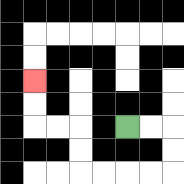{'start': '[5, 5]', 'end': '[1, 3]', 'path_directions': 'R,R,D,D,L,L,L,L,U,U,L,L,U,U', 'path_coordinates': '[[5, 5], [6, 5], [7, 5], [7, 6], [7, 7], [6, 7], [5, 7], [4, 7], [3, 7], [3, 6], [3, 5], [2, 5], [1, 5], [1, 4], [1, 3]]'}